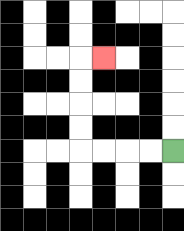{'start': '[7, 6]', 'end': '[4, 2]', 'path_directions': 'L,L,L,L,U,U,U,U,R', 'path_coordinates': '[[7, 6], [6, 6], [5, 6], [4, 6], [3, 6], [3, 5], [3, 4], [3, 3], [3, 2], [4, 2]]'}